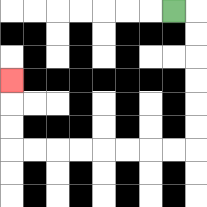{'start': '[7, 0]', 'end': '[0, 3]', 'path_directions': 'R,D,D,D,D,D,D,L,L,L,L,L,L,L,L,U,U,U', 'path_coordinates': '[[7, 0], [8, 0], [8, 1], [8, 2], [8, 3], [8, 4], [8, 5], [8, 6], [7, 6], [6, 6], [5, 6], [4, 6], [3, 6], [2, 6], [1, 6], [0, 6], [0, 5], [0, 4], [0, 3]]'}